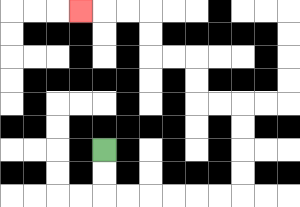{'start': '[4, 6]', 'end': '[3, 0]', 'path_directions': 'D,D,R,R,R,R,R,R,U,U,U,U,L,L,U,U,L,L,U,U,L,L,L', 'path_coordinates': '[[4, 6], [4, 7], [4, 8], [5, 8], [6, 8], [7, 8], [8, 8], [9, 8], [10, 8], [10, 7], [10, 6], [10, 5], [10, 4], [9, 4], [8, 4], [8, 3], [8, 2], [7, 2], [6, 2], [6, 1], [6, 0], [5, 0], [4, 0], [3, 0]]'}